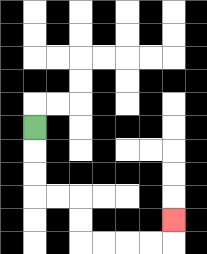{'start': '[1, 5]', 'end': '[7, 9]', 'path_directions': 'D,D,D,R,R,D,D,R,R,R,R,U', 'path_coordinates': '[[1, 5], [1, 6], [1, 7], [1, 8], [2, 8], [3, 8], [3, 9], [3, 10], [4, 10], [5, 10], [6, 10], [7, 10], [7, 9]]'}